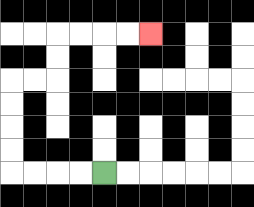{'start': '[4, 7]', 'end': '[6, 1]', 'path_directions': 'L,L,L,L,U,U,U,U,R,R,U,U,R,R,R,R', 'path_coordinates': '[[4, 7], [3, 7], [2, 7], [1, 7], [0, 7], [0, 6], [0, 5], [0, 4], [0, 3], [1, 3], [2, 3], [2, 2], [2, 1], [3, 1], [4, 1], [5, 1], [6, 1]]'}